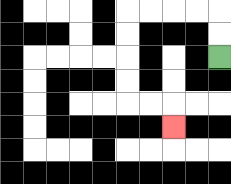{'start': '[9, 2]', 'end': '[7, 5]', 'path_directions': 'U,U,L,L,L,L,D,D,D,D,R,R,D', 'path_coordinates': '[[9, 2], [9, 1], [9, 0], [8, 0], [7, 0], [6, 0], [5, 0], [5, 1], [5, 2], [5, 3], [5, 4], [6, 4], [7, 4], [7, 5]]'}